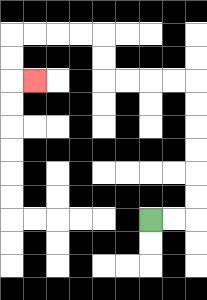{'start': '[6, 9]', 'end': '[1, 3]', 'path_directions': 'R,R,U,U,U,U,U,U,L,L,L,L,U,U,L,L,L,L,D,D,R', 'path_coordinates': '[[6, 9], [7, 9], [8, 9], [8, 8], [8, 7], [8, 6], [8, 5], [8, 4], [8, 3], [7, 3], [6, 3], [5, 3], [4, 3], [4, 2], [4, 1], [3, 1], [2, 1], [1, 1], [0, 1], [0, 2], [0, 3], [1, 3]]'}